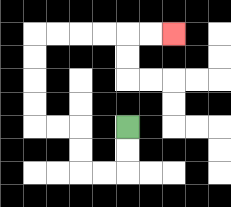{'start': '[5, 5]', 'end': '[7, 1]', 'path_directions': 'D,D,L,L,U,U,L,L,U,U,U,U,R,R,R,R,R,R', 'path_coordinates': '[[5, 5], [5, 6], [5, 7], [4, 7], [3, 7], [3, 6], [3, 5], [2, 5], [1, 5], [1, 4], [1, 3], [1, 2], [1, 1], [2, 1], [3, 1], [4, 1], [5, 1], [6, 1], [7, 1]]'}